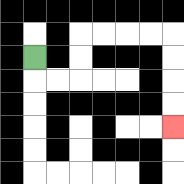{'start': '[1, 2]', 'end': '[7, 5]', 'path_directions': 'D,R,R,U,U,R,R,R,R,D,D,D,D', 'path_coordinates': '[[1, 2], [1, 3], [2, 3], [3, 3], [3, 2], [3, 1], [4, 1], [5, 1], [6, 1], [7, 1], [7, 2], [7, 3], [7, 4], [7, 5]]'}